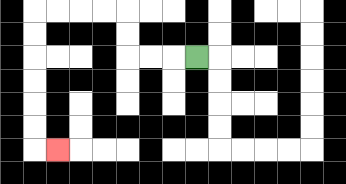{'start': '[8, 2]', 'end': '[2, 6]', 'path_directions': 'L,L,L,U,U,L,L,L,L,D,D,D,D,D,D,R', 'path_coordinates': '[[8, 2], [7, 2], [6, 2], [5, 2], [5, 1], [5, 0], [4, 0], [3, 0], [2, 0], [1, 0], [1, 1], [1, 2], [1, 3], [1, 4], [1, 5], [1, 6], [2, 6]]'}